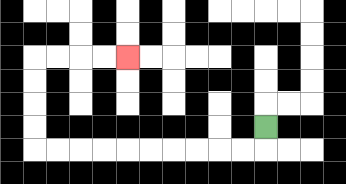{'start': '[11, 5]', 'end': '[5, 2]', 'path_directions': 'D,L,L,L,L,L,L,L,L,L,L,U,U,U,U,R,R,R,R', 'path_coordinates': '[[11, 5], [11, 6], [10, 6], [9, 6], [8, 6], [7, 6], [6, 6], [5, 6], [4, 6], [3, 6], [2, 6], [1, 6], [1, 5], [1, 4], [1, 3], [1, 2], [2, 2], [3, 2], [4, 2], [5, 2]]'}